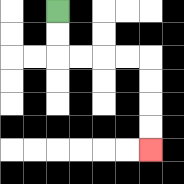{'start': '[2, 0]', 'end': '[6, 6]', 'path_directions': 'D,D,R,R,R,R,D,D,D,D', 'path_coordinates': '[[2, 0], [2, 1], [2, 2], [3, 2], [4, 2], [5, 2], [6, 2], [6, 3], [6, 4], [6, 5], [6, 6]]'}